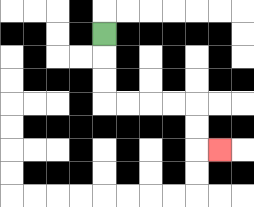{'start': '[4, 1]', 'end': '[9, 6]', 'path_directions': 'D,D,D,R,R,R,R,D,D,R', 'path_coordinates': '[[4, 1], [4, 2], [4, 3], [4, 4], [5, 4], [6, 4], [7, 4], [8, 4], [8, 5], [8, 6], [9, 6]]'}